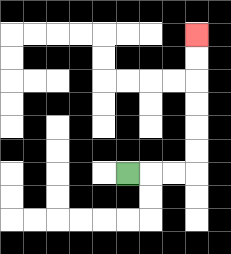{'start': '[5, 7]', 'end': '[8, 1]', 'path_directions': 'R,R,R,U,U,U,U,U,U', 'path_coordinates': '[[5, 7], [6, 7], [7, 7], [8, 7], [8, 6], [8, 5], [8, 4], [8, 3], [8, 2], [8, 1]]'}